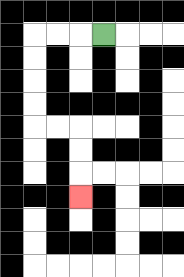{'start': '[4, 1]', 'end': '[3, 8]', 'path_directions': 'L,L,L,D,D,D,D,R,R,D,D,D', 'path_coordinates': '[[4, 1], [3, 1], [2, 1], [1, 1], [1, 2], [1, 3], [1, 4], [1, 5], [2, 5], [3, 5], [3, 6], [3, 7], [3, 8]]'}